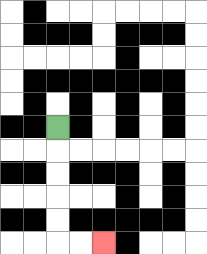{'start': '[2, 5]', 'end': '[4, 10]', 'path_directions': 'D,D,D,D,D,R,R', 'path_coordinates': '[[2, 5], [2, 6], [2, 7], [2, 8], [2, 9], [2, 10], [3, 10], [4, 10]]'}